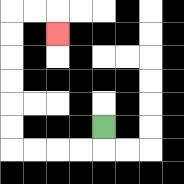{'start': '[4, 5]', 'end': '[2, 1]', 'path_directions': 'D,L,L,L,L,U,U,U,U,U,U,R,R,D', 'path_coordinates': '[[4, 5], [4, 6], [3, 6], [2, 6], [1, 6], [0, 6], [0, 5], [0, 4], [0, 3], [0, 2], [0, 1], [0, 0], [1, 0], [2, 0], [2, 1]]'}